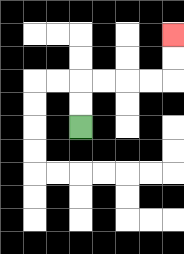{'start': '[3, 5]', 'end': '[7, 1]', 'path_directions': 'U,U,R,R,R,R,U,U', 'path_coordinates': '[[3, 5], [3, 4], [3, 3], [4, 3], [5, 3], [6, 3], [7, 3], [7, 2], [7, 1]]'}